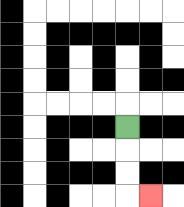{'start': '[5, 5]', 'end': '[6, 8]', 'path_directions': 'D,D,D,R', 'path_coordinates': '[[5, 5], [5, 6], [5, 7], [5, 8], [6, 8]]'}